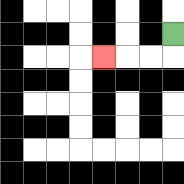{'start': '[7, 1]', 'end': '[4, 2]', 'path_directions': 'D,L,L,L', 'path_coordinates': '[[7, 1], [7, 2], [6, 2], [5, 2], [4, 2]]'}